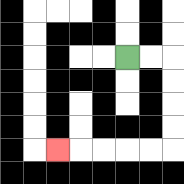{'start': '[5, 2]', 'end': '[2, 6]', 'path_directions': 'R,R,D,D,D,D,L,L,L,L,L', 'path_coordinates': '[[5, 2], [6, 2], [7, 2], [7, 3], [7, 4], [7, 5], [7, 6], [6, 6], [5, 6], [4, 6], [3, 6], [2, 6]]'}